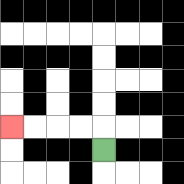{'start': '[4, 6]', 'end': '[0, 5]', 'path_directions': 'U,L,L,L,L', 'path_coordinates': '[[4, 6], [4, 5], [3, 5], [2, 5], [1, 5], [0, 5]]'}